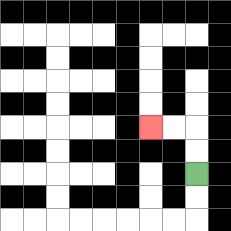{'start': '[8, 7]', 'end': '[6, 5]', 'path_directions': 'U,U,L,L', 'path_coordinates': '[[8, 7], [8, 6], [8, 5], [7, 5], [6, 5]]'}